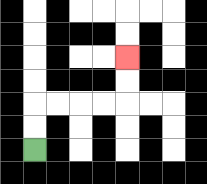{'start': '[1, 6]', 'end': '[5, 2]', 'path_directions': 'U,U,R,R,R,R,U,U', 'path_coordinates': '[[1, 6], [1, 5], [1, 4], [2, 4], [3, 4], [4, 4], [5, 4], [5, 3], [5, 2]]'}